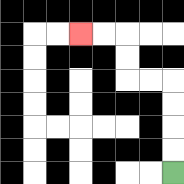{'start': '[7, 7]', 'end': '[3, 1]', 'path_directions': 'U,U,U,U,L,L,U,U,L,L', 'path_coordinates': '[[7, 7], [7, 6], [7, 5], [7, 4], [7, 3], [6, 3], [5, 3], [5, 2], [5, 1], [4, 1], [3, 1]]'}